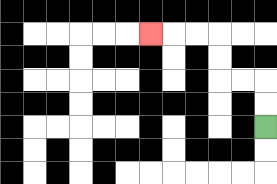{'start': '[11, 5]', 'end': '[6, 1]', 'path_directions': 'U,U,L,L,U,U,L,L,L', 'path_coordinates': '[[11, 5], [11, 4], [11, 3], [10, 3], [9, 3], [9, 2], [9, 1], [8, 1], [7, 1], [6, 1]]'}